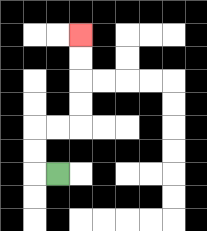{'start': '[2, 7]', 'end': '[3, 1]', 'path_directions': 'L,U,U,R,R,U,U,U,U', 'path_coordinates': '[[2, 7], [1, 7], [1, 6], [1, 5], [2, 5], [3, 5], [3, 4], [3, 3], [3, 2], [3, 1]]'}